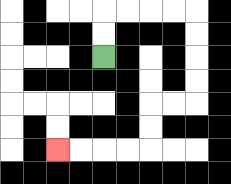{'start': '[4, 2]', 'end': '[2, 6]', 'path_directions': 'U,U,R,R,R,R,D,D,D,D,L,L,D,D,L,L,L,L', 'path_coordinates': '[[4, 2], [4, 1], [4, 0], [5, 0], [6, 0], [7, 0], [8, 0], [8, 1], [8, 2], [8, 3], [8, 4], [7, 4], [6, 4], [6, 5], [6, 6], [5, 6], [4, 6], [3, 6], [2, 6]]'}